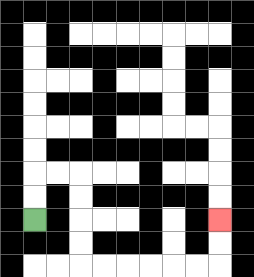{'start': '[1, 9]', 'end': '[9, 9]', 'path_directions': 'U,U,R,R,D,D,D,D,R,R,R,R,R,R,U,U', 'path_coordinates': '[[1, 9], [1, 8], [1, 7], [2, 7], [3, 7], [3, 8], [3, 9], [3, 10], [3, 11], [4, 11], [5, 11], [6, 11], [7, 11], [8, 11], [9, 11], [9, 10], [9, 9]]'}